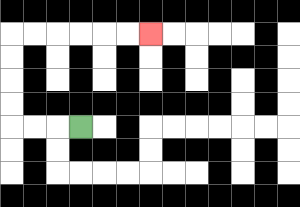{'start': '[3, 5]', 'end': '[6, 1]', 'path_directions': 'L,L,L,U,U,U,U,R,R,R,R,R,R', 'path_coordinates': '[[3, 5], [2, 5], [1, 5], [0, 5], [0, 4], [0, 3], [0, 2], [0, 1], [1, 1], [2, 1], [3, 1], [4, 1], [5, 1], [6, 1]]'}